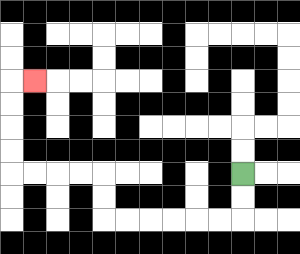{'start': '[10, 7]', 'end': '[1, 3]', 'path_directions': 'D,D,L,L,L,L,L,L,U,U,L,L,L,L,U,U,U,U,R', 'path_coordinates': '[[10, 7], [10, 8], [10, 9], [9, 9], [8, 9], [7, 9], [6, 9], [5, 9], [4, 9], [4, 8], [4, 7], [3, 7], [2, 7], [1, 7], [0, 7], [0, 6], [0, 5], [0, 4], [0, 3], [1, 3]]'}